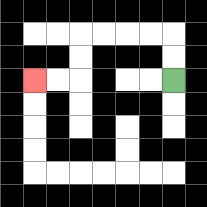{'start': '[7, 3]', 'end': '[1, 3]', 'path_directions': 'U,U,L,L,L,L,D,D,L,L', 'path_coordinates': '[[7, 3], [7, 2], [7, 1], [6, 1], [5, 1], [4, 1], [3, 1], [3, 2], [3, 3], [2, 3], [1, 3]]'}